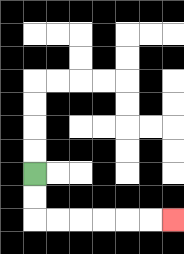{'start': '[1, 7]', 'end': '[7, 9]', 'path_directions': 'D,D,R,R,R,R,R,R', 'path_coordinates': '[[1, 7], [1, 8], [1, 9], [2, 9], [3, 9], [4, 9], [5, 9], [6, 9], [7, 9]]'}